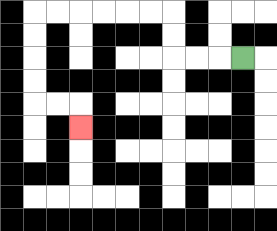{'start': '[10, 2]', 'end': '[3, 5]', 'path_directions': 'L,L,L,U,U,L,L,L,L,L,L,D,D,D,D,R,R,D', 'path_coordinates': '[[10, 2], [9, 2], [8, 2], [7, 2], [7, 1], [7, 0], [6, 0], [5, 0], [4, 0], [3, 0], [2, 0], [1, 0], [1, 1], [1, 2], [1, 3], [1, 4], [2, 4], [3, 4], [3, 5]]'}